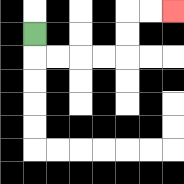{'start': '[1, 1]', 'end': '[7, 0]', 'path_directions': 'D,R,R,R,R,U,U,R,R', 'path_coordinates': '[[1, 1], [1, 2], [2, 2], [3, 2], [4, 2], [5, 2], [5, 1], [5, 0], [6, 0], [7, 0]]'}